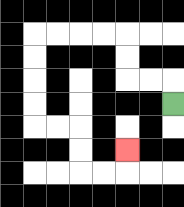{'start': '[7, 4]', 'end': '[5, 6]', 'path_directions': 'U,L,L,U,U,L,L,L,L,D,D,D,D,R,R,D,D,R,R,U', 'path_coordinates': '[[7, 4], [7, 3], [6, 3], [5, 3], [5, 2], [5, 1], [4, 1], [3, 1], [2, 1], [1, 1], [1, 2], [1, 3], [1, 4], [1, 5], [2, 5], [3, 5], [3, 6], [3, 7], [4, 7], [5, 7], [5, 6]]'}